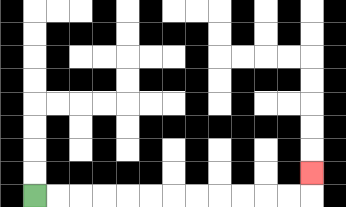{'start': '[1, 8]', 'end': '[13, 7]', 'path_directions': 'R,R,R,R,R,R,R,R,R,R,R,R,U', 'path_coordinates': '[[1, 8], [2, 8], [3, 8], [4, 8], [5, 8], [6, 8], [7, 8], [8, 8], [9, 8], [10, 8], [11, 8], [12, 8], [13, 8], [13, 7]]'}